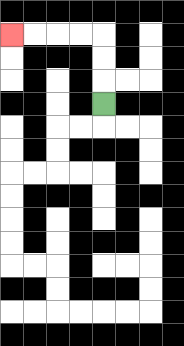{'start': '[4, 4]', 'end': '[0, 1]', 'path_directions': 'U,U,U,L,L,L,L', 'path_coordinates': '[[4, 4], [4, 3], [4, 2], [4, 1], [3, 1], [2, 1], [1, 1], [0, 1]]'}